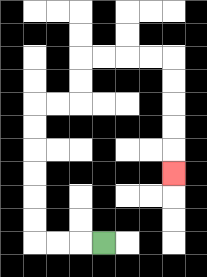{'start': '[4, 10]', 'end': '[7, 7]', 'path_directions': 'L,L,L,U,U,U,U,U,U,R,R,U,U,R,R,R,R,D,D,D,D,D', 'path_coordinates': '[[4, 10], [3, 10], [2, 10], [1, 10], [1, 9], [1, 8], [1, 7], [1, 6], [1, 5], [1, 4], [2, 4], [3, 4], [3, 3], [3, 2], [4, 2], [5, 2], [6, 2], [7, 2], [7, 3], [7, 4], [7, 5], [7, 6], [7, 7]]'}